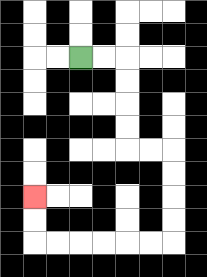{'start': '[3, 2]', 'end': '[1, 8]', 'path_directions': 'R,R,D,D,D,D,R,R,D,D,D,D,L,L,L,L,L,L,U,U', 'path_coordinates': '[[3, 2], [4, 2], [5, 2], [5, 3], [5, 4], [5, 5], [5, 6], [6, 6], [7, 6], [7, 7], [7, 8], [7, 9], [7, 10], [6, 10], [5, 10], [4, 10], [3, 10], [2, 10], [1, 10], [1, 9], [1, 8]]'}